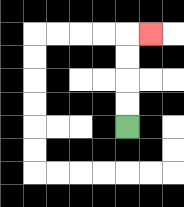{'start': '[5, 5]', 'end': '[6, 1]', 'path_directions': 'U,U,U,U,R', 'path_coordinates': '[[5, 5], [5, 4], [5, 3], [5, 2], [5, 1], [6, 1]]'}